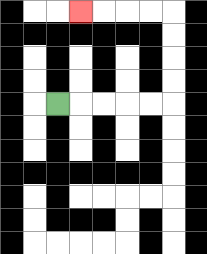{'start': '[2, 4]', 'end': '[3, 0]', 'path_directions': 'R,R,R,R,R,U,U,U,U,L,L,L,L', 'path_coordinates': '[[2, 4], [3, 4], [4, 4], [5, 4], [6, 4], [7, 4], [7, 3], [7, 2], [7, 1], [7, 0], [6, 0], [5, 0], [4, 0], [3, 0]]'}